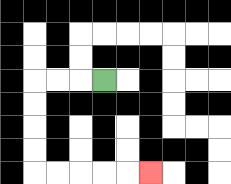{'start': '[4, 3]', 'end': '[6, 7]', 'path_directions': 'L,L,L,D,D,D,D,R,R,R,R,R', 'path_coordinates': '[[4, 3], [3, 3], [2, 3], [1, 3], [1, 4], [1, 5], [1, 6], [1, 7], [2, 7], [3, 7], [4, 7], [5, 7], [6, 7]]'}